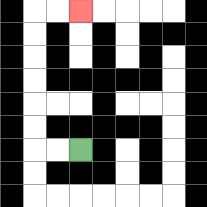{'start': '[3, 6]', 'end': '[3, 0]', 'path_directions': 'L,L,U,U,U,U,U,U,R,R', 'path_coordinates': '[[3, 6], [2, 6], [1, 6], [1, 5], [1, 4], [1, 3], [1, 2], [1, 1], [1, 0], [2, 0], [3, 0]]'}